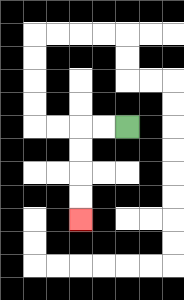{'start': '[5, 5]', 'end': '[3, 9]', 'path_directions': 'L,L,D,D,D,D', 'path_coordinates': '[[5, 5], [4, 5], [3, 5], [3, 6], [3, 7], [3, 8], [3, 9]]'}